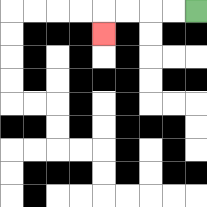{'start': '[8, 0]', 'end': '[4, 1]', 'path_directions': 'L,L,L,L,D', 'path_coordinates': '[[8, 0], [7, 0], [6, 0], [5, 0], [4, 0], [4, 1]]'}